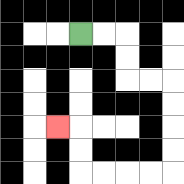{'start': '[3, 1]', 'end': '[2, 5]', 'path_directions': 'R,R,D,D,R,R,D,D,D,D,L,L,L,L,U,U,L', 'path_coordinates': '[[3, 1], [4, 1], [5, 1], [5, 2], [5, 3], [6, 3], [7, 3], [7, 4], [7, 5], [7, 6], [7, 7], [6, 7], [5, 7], [4, 7], [3, 7], [3, 6], [3, 5], [2, 5]]'}